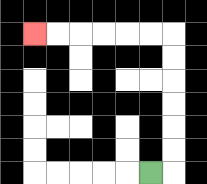{'start': '[6, 7]', 'end': '[1, 1]', 'path_directions': 'R,U,U,U,U,U,U,L,L,L,L,L,L', 'path_coordinates': '[[6, 7], [7, 7], [7, 6], [7, 5], [7, 4], [7, 3], [7, 2], [7, 1], [6, 1], [5, 1], [4, 1], [3, 1], [2, 1], [1, 1]]'}